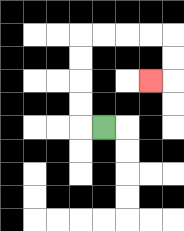{'start': '[4, 5]', 'end': '[6, 3]', 'path_directions': 'L,U,U,U,U,R,R,R,R,D,D,L', 'path_coordinates': '[[4, 5], [3, 5], [3, 4], [3, 3], [3, 2], [3, 1], [4, 1], [5, 1], [6, 1], [7, 1], [7, 2], [7, 3], [6, 3]]'}